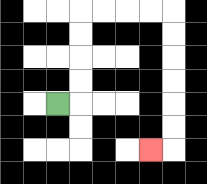{'start': '[2, 4]', 'end': '[6, 6]', 'path_directions': 'R,U,U,U,U,R,R,R,R,D,D,D,D,D,D,L', 'path_coordinates': '[[2, 4], [3, 4], [3, 3], [3, 2], [3, 1], [3, 0], [4, 0], [5, 0], [6, 0], [7, 0], [7, 1], [7, 2], [7, 3], [7, 4], [7, 5], [7, 6], [6, 6]]'}